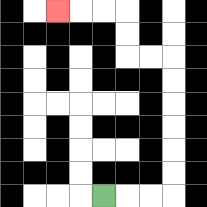{'start': '[4, 8]', 'end': '[2, 0]', 'path_directions': 'R,R,R,U,U,U,U,U,U,L,L,U,U,L,L,L', 'path_coordinates': '[[4, 8], [5, 8], [6, 8], [7, 8], [7, 7], [7, 6], [7, 5], [7, 4], [7, 3], [7, 2], [6, 2], [5, 2], [5, 1], [5, 0], [4, 0], [3, 0], [2, 0]]'}